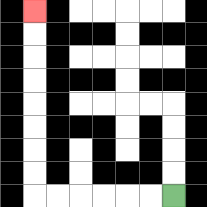{'start': '[7, 8]', 'end': '[1, 0]', 'path_directions': 'L,L,L,L,L,L,U,U,U,U,U,U,U,U', 'path_coordinates': '[[7, 8], [6, 8], [5, 8], [4, 8], [3, 8], [2, 8], [1, 8], [1, 7], [1, 6], [1, 5], [1, 4], [1, 3], [1, 2], [1, 1], [1, 0]]'}